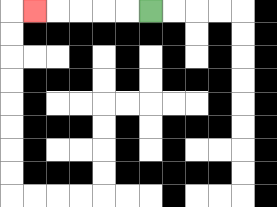{'start': '[6, 0]', 'end': '[1, 0]', 'path_directions': 'L,L,L,L,L', 'path_coordinates': '[[6, 0], [5, 0], [4, 0], [3, 0], [2, 0], [1, 0]]'}